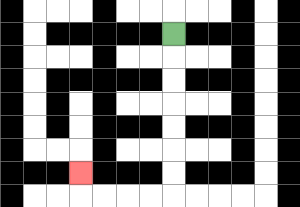{'start': '[7, 1]', 'end': '[3, 7]', 'path_directions': 'D,D,D,D,D,D,D,L,L,L,L,U', 'path_coordinates': '[[7, 1], [7, 2], [7, 3], [7, 4], [7, 5], [7, 6], [7, 7], [7, 8], [6, 8], [5, 8], [4, 8], [3, 8], [3, 7]]'}